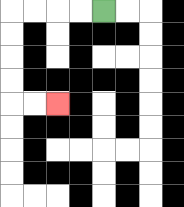{'start': '[4, 0]', 'end': '[2, 4]', 'path_directions': 'L,L,L,L,D,D,D,D,R,R', 'path_coordinates': '[[4, 0], [3, 0], [2, 0], [1, 0], [0, 0], [0, 1], [0, 2], [0, 3], [0, 4], [1, 4], [2, 4]]'}